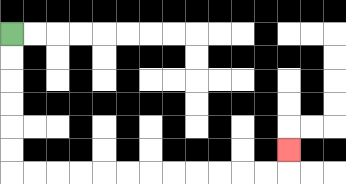{'start': '[0, 1]', 'end': '[12, 6]', 'path_directions': 'D,D,D,D,D,D,R,R,R,R,R,R,R,R,R,R,R,R,U', 'path_coordinates': '[[0, 1], [0, 2], [0, 3], [0, 4], [0, 5], [0, 6], [0, 7], [1, 7], [2, 7], [3, 7], [4, 7], [5, 7], [6, 7], [7, 7], [8, 7], [9, 7], [10, 7], [11, 7], [12, 7], [12, 6]]'}